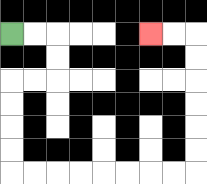{'start': '[0, 1]', 'end': '[6, 1]', 'path_directions': 'R,R,D,D,L,L,D,D,D,D,R,R,R,R,R,R,R,R,U,U,U,U,U,U,L,L', 'path_coordinates': '[[0, 1], [1, 1], [2, 1], [2, 2], [2, 3], [1, 3], [0, 3], [0, 4], [0, 5], [0, 6], [0, 7], [1, 7], [2, 7], [3, 7], [4, 7], [5, 7], [6, 7], [7, 7], [8, 7], [8, 6], [8, 5], [8, 4], [8, 3], [8, 2], [8, 1], [7, 1], [6, 1]]'}